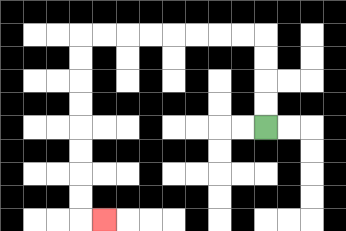{'start': '[11, 5]', 'end': '[4, 9]', 'path_directions': 'U,U,U,U,L,L,L,L,L,L,L,L,D,D,D,D,D,D,D,D,R', 'path_coordinates': '[[11, 5], [11, 4], [11, 3], [11, 2], [11, 1], [10, 1], [9, 1], [8, 1], [7, 1], [6, 1], [5, 1], [4, 1], [3, 1], [3, 2], [3, 3], [3, 4], [3, 5], [3, 6], [3, 7], [3, 8], [3, 9], [4, 9]]'}